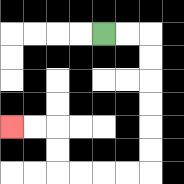{'start': '[4, 1]', 'end': '[0, 5]', 'path_directions': 'R,R,D,D,D,D,D,D,L,L,L,L,U,U,L,L', 'path_coordinates': '[[4, 1], [5, 1], [6, 1], [6, 2], [6, 3], [6, 4], [6, 5], [6, 6], [6, 7], [5, 7], [4, 7], [3, 7], [2, 7], [2, 6], [2, 5], [1, 5], [0, 5]]'}